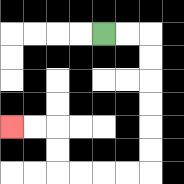{'start': '[4, 1]', 'end': '[0, 5]', 'path_directions': 'R,R,D,D,D,D,D,D,L,L,L,L,U,U,L,L', 'path_coordinates': '[[4, 1], [5, 1], [6, 1], [6, 2], [6, 3], [6, 4], [6, 5], [6, 6], [6, 7], [5, 7], [4, 7], [3, 7], [2, 7], [2, 6], [2, 5], [1, 5], [0, 5]]'}